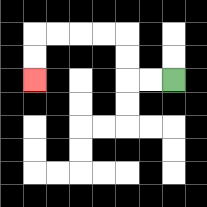{'start': '[7, 3]', 'end': '[1, 3]', 'path_directions': 'L,L,U,U,L,L,L,L,D,D', 'path_coordinates': '[[7, 3], [6, 3], [5, 3], [5, 2], [5, 1], [4, 1], [3, 1], [2, 1], [1, 1], [1, 2], [1, 3]]'}